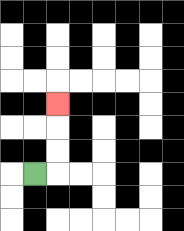{'start': '[1, 7]', 'end': '[2, 4]', 'path_directions': 'R,U,U,U', 'path_coordinates': '[[1, 7], [2, 7], [2, 6], [2, 5], [2, 4]]'}